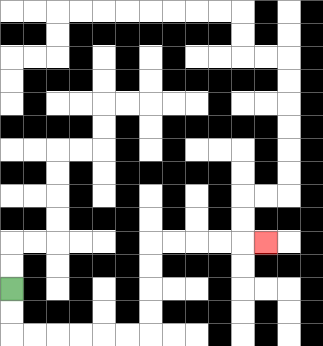{'start': '[0, 12]', 'end': '[11, 10]', 'path_directions': 'D,D,R,R,R,R,R,R,U,U,U,U,R,R,R,R,R', 'path_coordinates': '[[0, 12], [0, 13], [0, 14], [1, 14], [2, 14], [3, 14], [4, 14], [5, 14], [6, 14], [6, 13], [6, 12], [6, 11], [6, 10], [7, 10], [8, 10], [9, 10], [10, 10], [11, 10]]'}